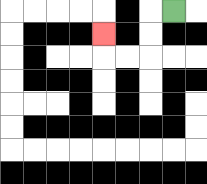{'start': '[7, 0]', 'end': '[4, 1]', 'path_directions': 'L,D,D,L,L,U', 'path_coordinates': '[[7, 0], [6, 0], [6, 1], [6, 2], [5, 2], [4, 2], [4, 1]]'}